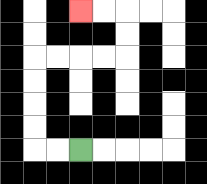{'start': '[3, 6]', 'end': '[3, 0]', 'path_directions': 'L,L,U,U,U,U,R,R,R,R,U,U,L,L', 'path_coordinates': '[[3, 6], [2, 6], [1, 6], [1, 5], [1, 4], [1, 3], [1, 2], [2, 2], [3, 2], [4, 2], [5, 2], [5, 1], [5, 0], [4, 0], [3, 0]]'}